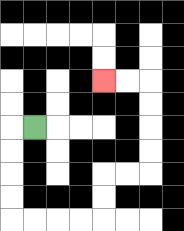{'start': '[1, 5]', 'end': '[4, 3]', 'path_directions': 'L,D,D,D,D,R,R,R,R,U,U,R,R,U,U,U,U,L,L', 'path_coordinates': '[[1, 5], [0, 5], [0, 6], [0, 7], [0, 8], [0, 9], [1, 9], [2, 9], [3, 9], [4, 9], [4, 8], [4, 7], [5, 7], [6, 7], [6, 6], [6, 5], [6, 4], [6, 3], [5, 3], [4, 3]]'}